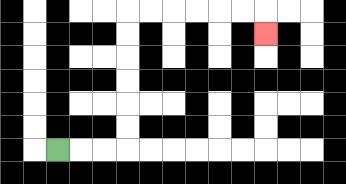{'start': '[2, 6]', 'end': '[11, 1]', 'path_directions': 'R,R,R,U,U,U,U,U,U,R,R,R,R,R,R,D', 'path_coordinates': '[[2, 6], [3, 6], [4, 6], [5, 6], [5, 5], [5, 4], [5, 3], [5, 2], [5, 1], [5, 0], [6, 0], [7, 0], [8, 0], [9, 0], [10, 0], [11, 0], [11, 1]]'}